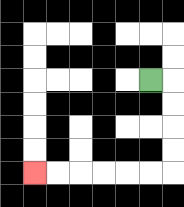{'start': '[6, 3]', 'end': '[1, 7]', 'path_directions': 'R,D,D,D,D,L,L,L,L,L,L', 'path_coordinates': '[[6, 3], [7, 3], [7, 4], [7, 5], [7, 6], [7, 7], [6, 7], [5, 7], [4, 7], [3, 7], [2, 7], [1, 7]]'}